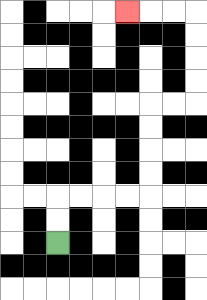{'start': '[2, 10]', 'end': '[5, 0]', 'path_directions': 'U,U,R,R,R,R,U,U,U,U,R,R,U,U,U,U,L,L,L', 'path_coordinates': '[[2, 10], [2, 9], [2, 8], [3, 8], [4, 8], [5, 8], [6, 8], [6, 7], [6, 6], [6, 5], [6, 4], [7, 4], [8, 4], [8, 3], [8, 2], [8, 1], [8, 0], [7, 0], [6, 0], [5, 0]]'}